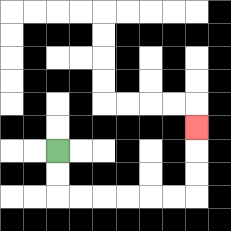{'start': '[2, 6]', 'end': '[8, 5]', 'path_directions': 'D,D,R,R,R,R,R,R,U,U,U', 'path_coordinates': '[[2, 6], [2, 7], [2, 8], [3, 8], [4, 8], [5, 8], [6, 8], [7, 8], [8, 8], [8, 7], [8, 6], [8, 5]]'}